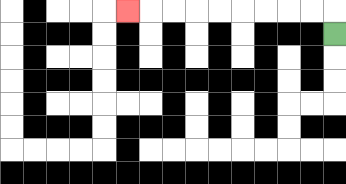{'start': '[14, 1]', 'end': '[5, 0]', 'path_directions': 'U,L,L,L,L,L,L,L,L,L', 'path_coordinates': '[[14, 1], [14, 0], [13, 0], [12, 0], [11, 0], [10, 0], [9, 0], [8, 0], [7, 0], [6, 0], [5, 0]]'}